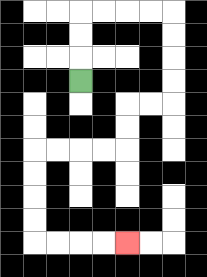{'start': '[3, 3]', 'end': '[5, 10]', 'path_directions': 'U,U,U,R,R,R,R,D,D,D,D,L,L,D,D,L,L,L,L,D,D,D,D,R,R,R,R', 'path_coordinates': '[[3, 3], [3, 2], [3, 1], [3, 0], [4, 0], [5, 0], [6, 0], [7, 0], [7, 1], [7, 2], [7, 3], [7, 4], [6, 4], [5, 4], [5, 5], [5, 6], [4, 6], [3, 6], [2, 6], [1, 6], [1, 7], [1, 8], [1, 9], [1, 10], [2, 10], [3, 10], [4, 10], [5, 10]]'}